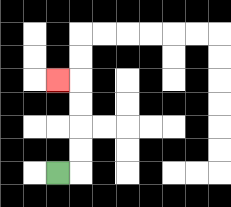{'start': '[2, 7]', 'end': '[2, 3]', 'path_directions': 'R,U,U,U,U,L', 'path_coordinates': '[[2, 7], [3, 7], [3, 6], [3, 5], [3, 4], [3, 3], [2, 3]]'}